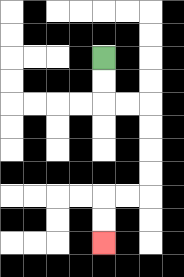{'start': '[4, 2]', 'end': '[4, 10]', 'path_directions': 'D,D,R,R,D,D,D,D,L,L,D,D', 'path_coordinates': '[[4, 2], [4, 3], [4, 4], [5, 4], [6, 4], [6, 5], [6, 6], [6, 7], [6, 8], [5, 8], [4, 8], [4, 9], [4, 10]]'}